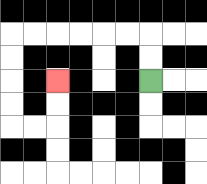{'start': '[6, 3]', 'end': '[2, 3]', 'path_directions': 'U,U,L,L,L,L,L,L,D,D,D,D,R,R,U,U', 'path_coordinates': '[[6, 3], [6, 2], [6, 1], [5, 1], [4, 1], [3, 1], [2, 1], [1, 1], [0, 1], [0, 2], [0, 3], [0, 4], [0, 5], [1, 5], [2, 5], [2, 4], [2, 3]]'}